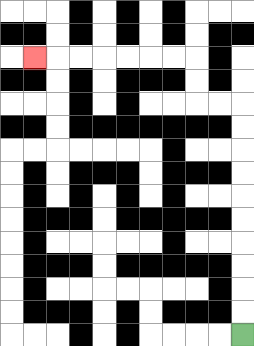{'start': '[10, 14]', 'end': '[1, 2]', 'path_directions': 'U,U,U,U,U,U,U,U,U,U,L,L,U,U,L,L,L,L,L,L,L', 'path_coordinates': '[[10, 14], [10, 13], [10, 12], [10, 11], [10, 10], [10, 9], [10, 8], [10, 7], [10, 6], [10, 5], [10, 4], [9, 4], [8, 4], [8, 3], [8, 2], [7, 2], [6, 2], [5, 2], [4, 2], [3, 2], [2, 2], [1, 2]]'}